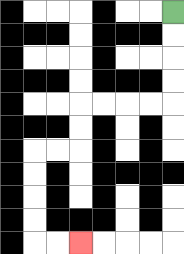{'start': '[7, 0]', 'end': '[3, 10]', 'path_directions': 'D,D,D,D,L,L,L,L,D,D,L,L,D,D,D,D,R,R', 'path_coordinates': '[[7, 0], [7, 1], [7, 2], [7, 3], [7, 4], [6, 4], [5, 4], [4, 4], [3, 4], [3, 5], [3, 6], [2, 6], [1, 6], [1, 7], [1, 8], [1, 9], [1, 10], [2, 10], [3, 10]]'}